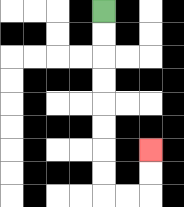{'start': '[4, 0]', 'end': '[6, 6]', 'path_directions': 'D,D,D,D,D,D,D,D,R,R,U,U', 'path_coordinates': '[[4, 0], [4, 1], [4, 2], [4, 3], [4, 4], [4, 5], [4, 6], [4, 7], [4, 8], [5, 8], [6, 8], [6, 7], [6, 6]]'}